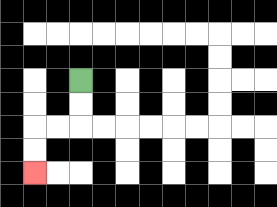{'start': '[3, 3]', 'end': '[1, 7]', 'path_directions': 'D,D,L,L,D,D', 'path_coordinates': '[[3, 3], [3, 4], [3, 5], [2, 5], [1, 5], [1, 6], [1, 7]]'}